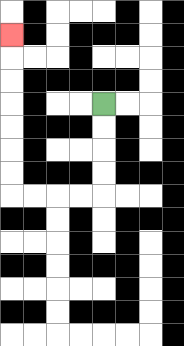{'start': '[4, 4]', 'end': '[0, 1]', 'path_directions': 'D,D,D,D,L,L,L,L,U,U,U,U,U,U,U', 'path_coordinates': '[[4, 4], [4, 5], [4, 6], [4, 7], [4, 8], [3, 8], [2, 8], [1, 8], [0, 8], [0, 7], [0, 6], [0, 5], [0, 4], [0, 3], [0, 2], [0, 1]]'}